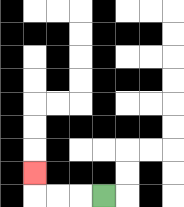{'start': '[4, 8]', 'end': '[1, 7]', 'path_directions': 'L,L,L,U', 'path_coordinates': '[[4, 8], [3, 8], [2, 8], [1, 8], [1, 7]]'}